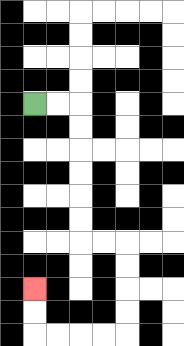{'start': '[1, 4]', 'end': '[1, 12]', 'path_directions': 'R,R,D,D,D,D,D,D,R,R,D,D,D,D,L,L,L,L,U,U', 'path_coordinates': '[[1, 4], [2, 4], [3, 4], [3, 5], [3, 6], [3, 7], [3, 8], [3, 9], [3, 10], [4, 10], [5, 10], [5, 11], [5, 12], [5, 13], [5, 14], [4, 14], [3, 14], [2, 14], [1, 14], [1, 13], [1, 12]]'}